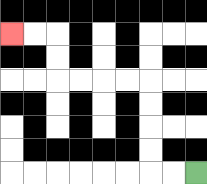{'start': '[8, 7]', 'end': '[0, 1]', 'path_directions': 'L,L,U,U,U,U,L,L,L,L,U,U,L,L', 'path_coordinates': '[[8, 7], [7, 7], [6, 7], [6, 6], [6, 5], [6, 4], [6, 3], [5, 3], [4, 3], [3, 3], [2, 3], [2, 2], [2, 1], [1, 1], [0, 1]]'}